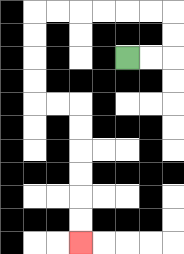{'start': '[5, 2]', 'end': '[3, 10]', 'path_directions': 'R,R,U,U,L,L,L,L,L,L,D,D,D,D,R,R,D,D,D,D,D,D', 'path_coordinates': '[[5, 2], [6, 2], [7, 2], [7, 1], [7, 0], [6, 0], [5, 0], [4, 0], [3, 0], [2, 0], [1, 0], [1, 1], [1, 2], [1, 3], [1, 4], [2, 4], [3, 4], [3, 5], [3, 6], [3, 7], [3, 8], [3, 9], [3, 10]]'}